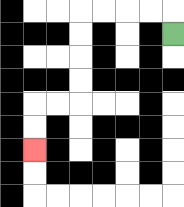{'start': '[7, 1]', 'end': '[1, 6]', 'path_directions': 'U,L,L,L,L,D,D,D,D,L,L,D,D', 'path_coordinates': '[[7, 1], [7, 0], [6, 0], [5, 0], [4, 0], [3, 0], [3, 1], [3, 2], [3, 3], [3, 4], [2, 4], [1, 4], [1, 5], [1, 6]]'}